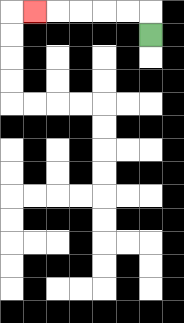{'start': '[6, 1]', 'end': '[1, 0]', 'path_directions': 'U,L,L,L,L,L', 'path_coordinates': '[[6, 1], [6, 0], [5, 0], [4, 0], [3, 0], [2, 0], [1, 0]]'}